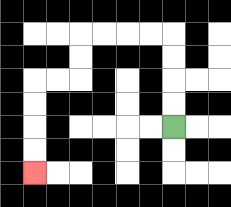{'start': '[7, 5]', 'end': '[1, 7]', 'path_directions': 'U,U,U,U,L,L,L,L,D,D,L,L,D,D,D,D', 'path_coordinates': '[[7, 5], [7, 4], [7, 3], [7, 2], [7, 1], [6, 1], [5, 1], [4, 1], [3, 1], [3, 2], [3, 3], [2, 3], [1, 3], [1, 4], [1, 5], [1, 6], [1, 7]]'}